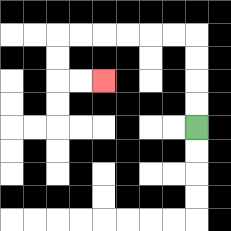{'start': '[8, 5]', 'end': '[4, 3]', 'path_directions': 'U,U,U,U,L,L,L,L,L,L,D,D,R,R', 'path_coordinates': '[[8, 5], [8, 4], [8, 3], [8, 2], [8, 1], [7, 1], [6, 1], [5, 1], [4, 1], [3, 1], [2, 1], [2, 2], [2, 3], [3, 3], [4, 3]]'}